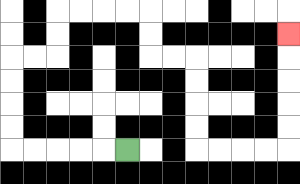{'start': '[5, 6]', 'end': '[12, 1]', 'path_directions': 'L,L,L,L,L,U,U,U,U,R,R,U,U,R,R,R,R,D,D,R,R,D,D,D,D,R,R,R,R,U,U,U,U,U', 'path_coordinates': '[[5, 6], [4, 6], [3, 6], [2, 6], [1, 6], [0, 6], [0, 5], [0, 4], [0, 3], [0, 2], [1, 2], [2, 2], [2, 1], [2, 0], [3, 0], [4, 0], [5, 0], [6, 0], [6, 1], [6, 2], [7, 2], [8, 2], [8, 3], [8, 4], [8, 5], [8, 6], [9, 6], [10, 6], [11, 6], [12, 6], [12, 5], [12, 4], [12, 3], [12, 2], [12, 1]]'}